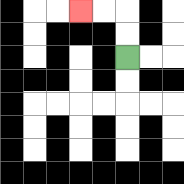{'start': '[5, 2]', 'end': '[3, 0]', 'path_directions': 'U,U,L,L', 'path_coordinates': '[[5, 2], [5, 1], [5, 0], [4, 0], [3, 0]]'}